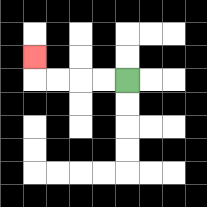{'start': '[5, 3]', 'end': '[1, 2]', 'path_directions': 'L,L,L,L,U', 'path_coordinates': '[[5, 3], [4, 3], [3, 3], [2, 3], [1, 3], [1, 2]]'}